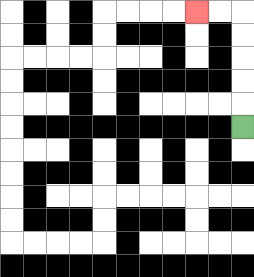{'start': '[10, 5]', 'end': '[8, 0]', 'path_directions': 'U,U,U,U,U,L,L', 'path_coordinates': '[[10, 5], [10, 4], [10, 3], [10, 2], [10, 1], [10, 0], [9, 0], [8, 0]]'}